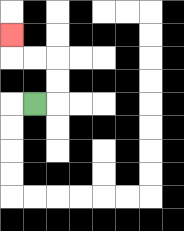{'start': '[1, 4]', 'end': '[0, 1]', 'path_directions': 'R,U,U,L,L,U', 'path_coordinates': '[[1, 4], [2, 4], [2, 3], [2, 2], [1, 2], [0, 2], [0, 1]]'}